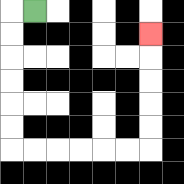{'start': '[1, 0]', 'end': '[6, 1]', 'path_directions': 'L,D,D,D,D,D,D,R,R,R,R,R,R,U,U,U,U,U', 'path_coordinates': '[[1, 0], [0, 0], [0, 1], [0, 2], [0, 3], [0, 4], [0, 5], [0, 6], [1, 6], [2, 6], [3, 6], [4, 6], [5, 6], [6, 6], [6, 5], [6, 4], [6, 3], [6, 2], [6, 1]]'}